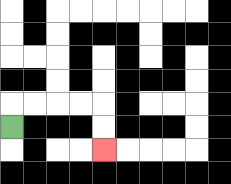{'start': '[0, 5]', 'end': '[4, 6]', 'path_directions': 'U,R,R,R,R,D,D', 'path_coordinates': '[[0, 5], [0, 4], [1, 4], [2, 4], [3, 4], [4, 4], [4, 5], [4, 6]]'}